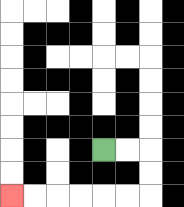{'start': '[4, 6]', 'end': '[0, 8]', 'path_directions': 'R,R,D,D,L,L,L,L,L,L', 'path_coordinates': '[[4, 6], [5, 6], [6, 6], [6, 7], [6, 8], [5, 8], [4, 8], [3, 8], [2, 8], [1, 8], [0, 8]]'}